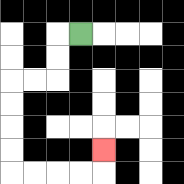{'start': '[3, 1]', 'end': '[4, 6]', 'path_directions': 'L,D,D,L,L,D,D,D,D,R,R,R,R,U', 'path_coordinates': '[[3, 1], [2, 1], [2, 2], [2, 3], [1, 3], [0, 3], [0, 4], [0, 5], [0, 6], [0, 7], [1, 7], [2, 7], [3, 7], [4, 7], [4, 6]]'}